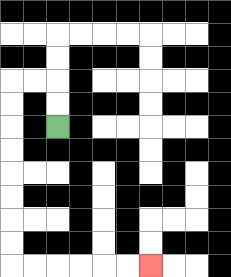{'start': '[2, 5]', 'end': '[6, 11]', 'path_directions': 'U,U,L,L,D,D,D,D,D,D,D,D,R,R,R,R,R,R', 'path_coordinates': '[[2, 5], [2, 4], [2, 3], [1, 3], [0, 3], [0, 4], [0, 5], [0, 6], [0, 7], [0, 8], [0, 9], [0, 10], [0, 11], [1, 11], [2, 11], [3, 11], [4, 11], [5, 11], [6, 11]]'}